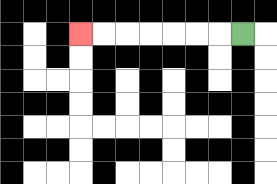{'start': '[10, 1]', 'end': '[3, 1]', 'path_directions': 'L,L,L,L,L,L,L', 'path_coordinates': '[[10, 1], [9, 1], [8, 1], [7, 1], [6, 1], [5, 1], [4, 1], [3, 1]]'}